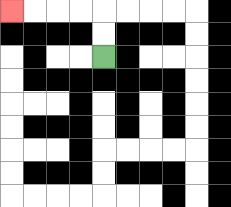{'start': '[4, 2]', 'end': '[0, 0]', 'path_directions': 'U,U,L,L,L,L', 'path_coordinates': '[[4, 2], [4, 1], [4, 0], [3, 0], [2, 0], [1, 0], [0, 0]]'}